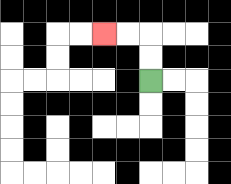{'start': '[6, 3]', 'end': '[4, 1]', 'path_directions': 'U,U,L,L', 'path_coordinates': '[[6, 3], [6, 2], [6, 1], [5, 1], [4, 1]]'}